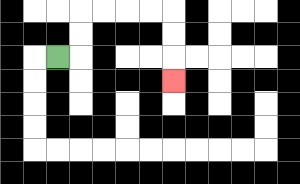{'start': '[2, 2]', 'end': '[7, 3]', 'path_directions': 'R,U,U,R,R,R,R,D,D,D', 'path_coordinates': '[[2, 2], [3, 2], [3, 1], [3, 0], [4, 0], [5, 0], [6, 0], [7, 0], [7, 1], [7, 2], [7, 3]]'}